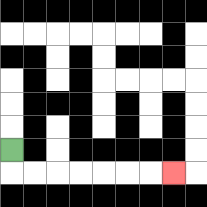{'start': '[0, 6]', 'end': '[7, 7]', 'path_directions': 'D,R,R,R,R,R,R,R', 'path_coordinates': '[[0, 6], [0, 7], [1, 7], [2, 7], [3, 7], [4, 7], [5, 7], [6, 7], [7, 7]]'}